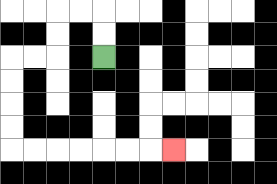{'start': '[4, 2]', 'end': '[7, 6]', 'path_directions': 'U,U,L,L,D,D,L,L,D,D,D,D,R,R,R,R,R,R,R', 'path_coordinates': '[[4, 2], [4, 1], [4, 0], [3, 0], [2, 0], [2, 1], [2, 2], [1, 2], [0, 2], [0, 3], [0, 4], [0, 5], [0, 6], [1, 6], [2, 6], [3, 6], [4, 6], [5, 6], [6, 6], [7, 6]]'}